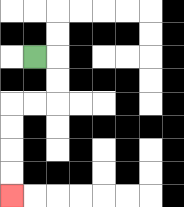{'start': '[1, 2]', 'end': '[0, 8]', 'path_directions': 'R,D,D,L,L,D,D,D,D', 'path_coordinates': '[[1, 2], [2, 2], [2, 3], [2, 4], [1, 4], [0, 4], [0, 5], [0, 6], [0, 7], [0, 8]]'}